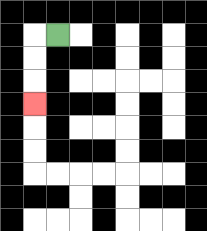{'start': '[2, 1]', 'end': '[1, 4]', 'path_directions': 'L,D,D,D', 'path_coordinates': '[[2, 1], [1, 1], [1, 2], [1, 3], [1, 4]]'}